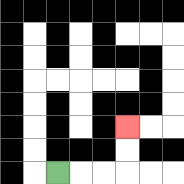{'start': '[2, 7]', 'end': '[5, 5]', 'path_directions': 'R,R,R,U,U', 'path_coordinates': '[[2, 7], [3, 7], [4, 7], [5, 7], [5, 6], [5, 5]]'}